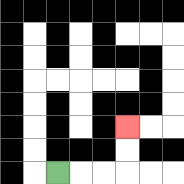{'start': '[2, 7]', 'end': '[5, 5]', 'path_directions': 'R,R,R,U,U', 'path_coordinates': '[[2, 7], [3, 7], [4, 7], [5, 7], [5, 6], [5, 5]]'}